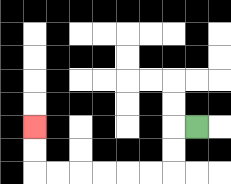{'start': '[8, 5]', 'end': '[1, 5]', 'path_directions': 'L,D,D,L,L,L,L,L,L,U,U', 'path_coordinates': '[[8, 5], [7, 5], [7, 6], [7, 7], [6, 7], [5, 7], [4, 7], [3, 7], [2, 7], [1, 7], [1, 6], [1, 5]]'}